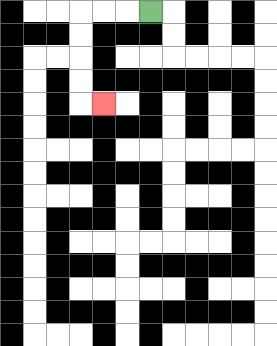{'start': '[6, 0]', 'end': '[4, 4]', 'path_directions': 'L,L,L,D,D,D,D,R', 'path_coordinates': '[[6, 0], [5, 0], [4, 0], [3, 0], [3, 1], [3, 2], [3, 3], [3, 4], [4, 4]]'}